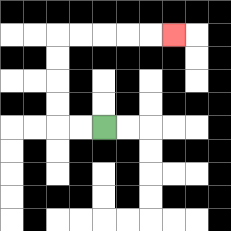{'start': '[4, 5]', 'end': '[7, 1]', 'path_directions': 'L,L,U,U,U,U,R,R,R,R,R', 'path_coordinates': '[[4, 5], [3, 5], [2, 5], [2, 4], [2, 3], [2, 2], [2, 1], [3, 1], [4, 1], [5, 1], [6, 1], [7, 1]]'}